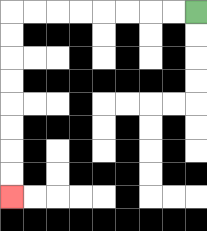{'start': '[8, 0]', 'end': '[0, 8]', 'path_directions': 'L,L,L,L,L,L,L,L,D,D,D,D,D,D,D,D', 'path_coordinates': '[[8, 0], [7, 0], [6, 0], [5, 0], [4, 0], [3, 0], [2, 0], [1, 0], [0, 0], [0, 1], [0, 2], [0, 3], [0, 4], [0, 5], [0, 6], [0, 7], [0, 8]]'}